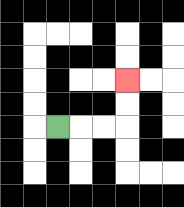{'start': '[2, 5]', 'end': '[5, 3]', 'path_directions': 'R,R,R,U,U', 'path_coordinates': '[[2, 5], [3, 5], [4, 5], [5, 5], [5, 4], [5, 3]]'}